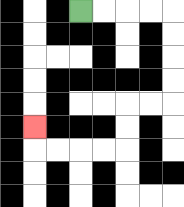{'start': '[3, 0]', 'end': '[1, 5]', 'path_directions': 'R,R,R,R,D,D,D,D,L,L,D,D,L,L,L,L,U', 'path_coordinates': '[[3, 0], [4, 0], [5, 0], [6, 0], [7, 0], [7, 1], [7, 2], [7, 3], [7, 4], [6, 4], [5, 4], [5, 5], [5, 6], [4, 6], [3, 6], [2, 6], [1, 6], [1, 5]]'}